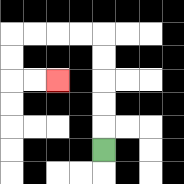{'start': '[4, 6]', 'end': '[2, 3]', 'path_directions': 'U,U,U,U,U,L,L,L,L,D,D,R,R', 'path_coordinates': '[[4, 6], [4, 5], [4, 4], [4, 3], [4, 2], [4, 1], [3, 1], [2, 1], [1, 1], [0, 1], [0, 2], [0, 3], [1, 3], [2, 3]]'}